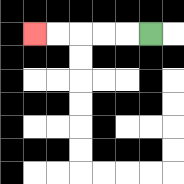{'start': '[6, 1]', 'end': '[1, 1]', 'path_directions': 'L,L,L,L,L', 'path_coordinates': '[[6, 1], [5, 1], [4, 1], [3, 1], [2, 1], [1, 1]]'}